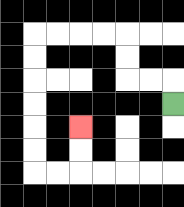{'start': '[7, 4]', 'end': '[3, 5]', 'path_directions': 'U,L,L,U,U,L,L,L,L,D,D,D,D,D,D,R,R,U,U', 'path_coordinates': '[[7, 4], [7, 3], [6, 3], [5, 3], [5, 2], [5, 1], [4, 1], [3, 1], [2, 1], [1, 1], [1, 2], [1, 3], [1, 4], [1, 5], [1, 6], [1, 7], [2, 7], [3, 7], [3, 6], [3, 5]]'}